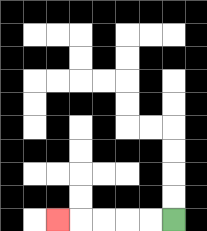{'start': '[7, 9]', 'end': '[2, 9]', 'path_directions': 'L,L,L,L,L', 'path_coordinates': '[[7, 9], [6, 9], [5, 9], [4, 9], [3, 9], [2, 9]]'}